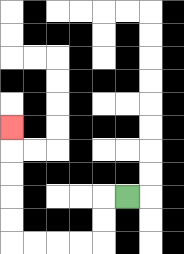{'start': '[5, 8]', 'end': '[0, 5]', 'path_directions': 'L,D,D,L,L,L,L,U,U,U,U,U', 'path_coordinates': '[[5, 8], [4, 8], [4, 9], [4, 10], [3, 10], [2, 10], [1, 10], [0, 10], [0, 9], [0, 8], [0, 7], [0, 6], [0, 5]]'}